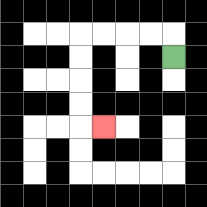{'start': '[7, 2]', 'end': '[4, 5]', 'path_directions': 'U,L,L,L,L,D,D,D,D,R', 'path_coordinates': '[[7, 2], [7, 1], [6, 1], [5, 1], [4, 1], [3, 1], [3, 2], [3, 3], [3, 4], [3, 5], [4, 5]]'}